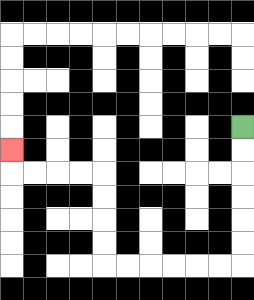{'start': '[10, 5]', 'end': '[0, 6]', 'path_directions': 'D,D,D,D,D,D,L,L,L,L,L,L,U,U,U,U,L,L,L,L,U', 'path_coordinates': '[[10, 5], [10, 6], [10, 7], [10, 8], [10, 9], [10, 10], [10, 11], [9, 11], [8, 11], [7, 11], [6, 11], [5, 11], [4, 11], [4, 10], [4, 9], [4, 8], [4, 7], [3, 7], [2, 7], [1, 7], [0, 7], [0, 6]]'}